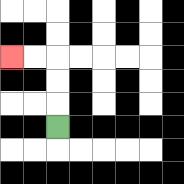{'start': '[2, 5]', 'end': '[0, 2]', 'path_directions': 'U,U,U,L,L', 'path_coordinates': '[[2, 5], [2, 4], [2, 3], [2, 2], [1, 2], [0, 2]]'}